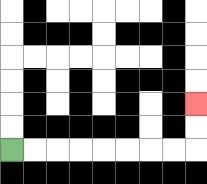{'start': '[0, 6]', 'end': '[8, 4]', 'path_directions': 'R,R,R,R,R,R,R,R,U,U', 'path_coordinates': '[[0, 6], [1, 6], [2, 6], [3, 6], [4, 6], [5, 6], [6, 6], [7, 6], [8, 6], [8, 5], [8, 4]]'}